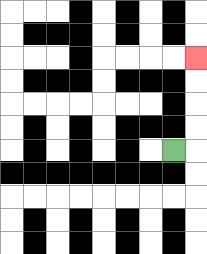{'start': '[7, 6]', 'end': '[8, 2]', 'path_directions': 'R,U,U,U,U', 'path_coordinates': '[[7, 6], [8, 6], [8, 5], [8, 4], [8, 3], [8, 2]]'}